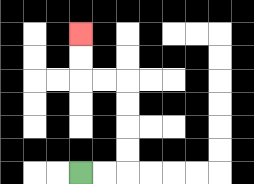{'start': '[3, 7]', 'end': '[3, 1]', 'path_directions': 'R,R,U,U,U,U,L,L,U,U', 'path_coordinates': '[[3, 7], [4, 7], [5, 7], [5, 6], [5, 5], [5, 4], [5, 3], [4, 3], [3, 3], [3, 2], [3, 1]]'}